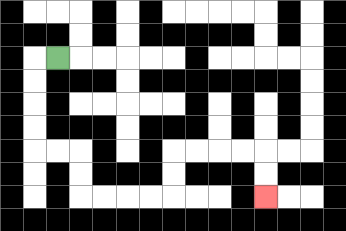{'start': '[2, 2]', 'end': '[11, 8]', 'path_directions': 'L,D,D,D,D,R,R,D,D,R,R,R,R,U,U,R,R,R,R,D,D', 'path_coordinates': '[[2, 2], [1, 2], [1, 3], [1, 4], [1, 5], [1, 6], [2, 6], [3, 6], [3, 7], [3, 8], [4, 8], [5, 8], [6, 8], [7, 8], [7, 7], [7, 6], [8, 6], [9, 6], [10, 6], [11, 6], [11, 7], [11, 8]]'}